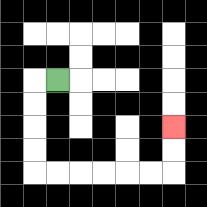{'start': '[2, 3]', 'end': '[7, 5]', 'path_directions': 'L,D,D,D,D,R,R,R,R,R,R,U,U', 'path_coordinates': '[[2, 3], [1, 3], [1, 4], [1, 5], [1, 6], [1, 7], [2, 7], [3, 7], [4, 7], [5, 7], [6, 7], [7, 7], [7, 6], [7, 5]]'}